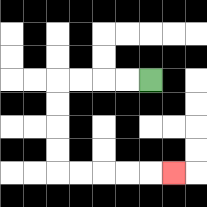{'start': '[6, 3]', 'end': '[7, 7]', 'path_directions': 'L,L,L,L,D,D,D,D,R,R,R,R,R', 'path_coordinates': '[[6, 3], [5, 3], [4, 3], [3, 3], [2, 3], [2, 4], [2, 5], [2, 6], [2, 7], [3, 7], [4, 7], [5, 7], [6, 7], [7, 7]]'}